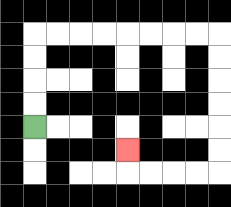{'start': '[1, 5]', 'end': '[5, 6]', 'path_directions': 'U,U,U,U,R,R,R,R,R,R,R,R,D,D,D,D,D,D,L,L,L,L,U', 'path_coordinates': '[[1, 5], [1, 4], [1, 3], [1, 2], [1, 1], [2, 1], [3, 1], [4, 1], [5, 1], [6, 1], [7, 1], [8, 1], [9, 1], [9, 2], [9, 3], [9, 4], [9, 5], [9, 6], [9, 7], [8, 7], [7, 7], [6, 7], [5, 7], [5, 6]]'}